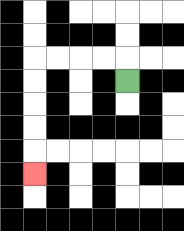{'start': '[5, 3]', 'end': '[1, 7]', 'path_directions': 'U,L,L,L,L,D,D,D,D,D', 'path_coordinates': '[[5, 3], [5, 2], [4, 2], [3, 2], [2, 2], [1, 2], [1, 3], [1, 4], [1, 5], [1, 6], [1, 7]]'}